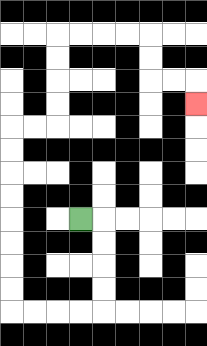{'start': '[3, 9]', 'end': '[8, 4]', 'path_directions': 'R,D,D,D,D,L,L,L,L,U,U,U,U,U,U,U,U,R,R,U,U,U,U,R,R,R,R,D,D,R,R,D', 'path_coordinates': '[[3, 9], [4, 9], [4, 10], [4, 11], [4, 12], [4, 13], [3, 13], [2, 13], [1, 13], [0, 13], [0, 12], [0, 11], [0, 10], [0, 9], [0, 8], [0, 7], [0, 6], [0, 5], [1, 5], [2, 5], [2, 4], [2, 3], [2, 2], [2, 1], [3, 1], [4, 1], [5, 1], [6, 1], [6, 2], [6, 3], [7, 3], [8, 3], [8, 4]]'}